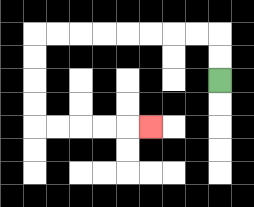{'start': '[9, 3]', 'end': '[6, 5]', 'path_directions': 'U,U,L,L,L,L,L,L,L,L,D,D,D,D,R,R,R,R,R', 'path_coordinates': '[[9, 3], [9, 2], [9, 1], [8, 1], [7, 1], [6, 1], [5, 1], [4, 1], [3, 1], [2, 1], [1, 1], [1, 2], [1, 3], [1, 4], [1, 5], [2, 5], [3, 5], [4, 5], [5, 5], [6, 5]]'}